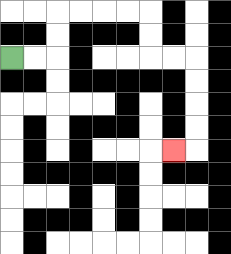{'start': '[0, 2]', 'end': '[7, 6]', 'path_directions': 'R,R,U,U,R,R,R,R,D,D,R,R,D,D,D,D,L', 'path_coordinates': '[[0, 2], [1, 2], [2, 2], [2, 1], [2, 0], [3, 0], [4, 0], [5, 0], [6, 0], [6, 1], [6, 2], [7, 2], [8, 2], [8, 3], [8, 4], [8, 5], [8, 6], [7, 6]]'}